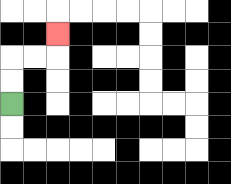{'start': '[0, 4]', 'end': '[2, 1]', 'path_directions': 'U,U,R,R,U', 'path_coordinates': '[[0, 4], [0, 3], [0, 2], [1, 2], [2, 2], [2, 1]]'}